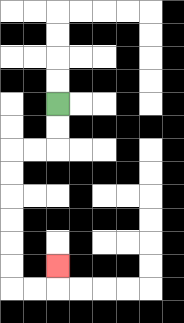{'start': '[2, 4]', 'end': '[2, 11]', 'path_directions': 'D,D,L,L,D,D,D,D,D,D,R,R,U', 'path_coordinates': '[[2, 4], [2, 5], [2, 6], [1, 6], [0, 6], [0, 7], [0, 8], [0, 9], [0, 10], [0, 11], [0, 12], [1, 12], [2, 12], [2, 11]]'}